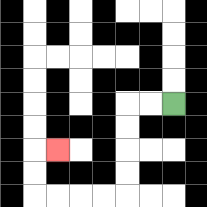{'start': '[7, 4]', 'end': '[2, 6]', 'path_directions': 'L,L,D,D,D,D,L,L,L,L,U,U,R', 'path_coordinates': '[[7, 4], [6, 4], [5, 4], [5, 5], [5, 6], [5, 7], [5, 8], [4, 8], [3, 8], [2, 8], [1, 8], [1, 7], [1, 6], [2, 6]]'}